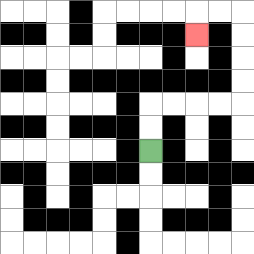{'start': '[6, 6]', 'end': '[8, 1]', 'path_directions': 'U,U,R,R,R,R,U,U,U,U,L,L,D', 'path_coordinates': '[[6, 6], [6, 5], [6, 4], [7, 4], [8, 4], [9, 4], [10, 4], [10, 3], [10, 2], [10, 1], [10, 0], [9, 0], [8, 0], [8, 1]]'}